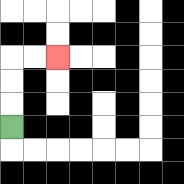{'start': '[0, 5]', 'end': '[2, 2]', 'path_directions': 'U,U,U,R,R', 'path_coordinates': '[[0, 5], [0, 4], [0, 3], [0, 2], [1, 2], [2, 2]]'}